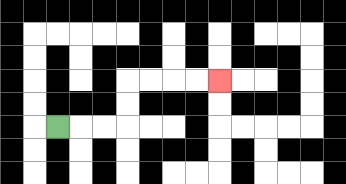{'start': '[2, 5]', 'end': '[9, 3]', 'path_directions': 'R,R,R,U,U,R,R,R,R', 'path_coordinates': '[[2, 5], [3, 5], [4, 5], [5, 5], [5, 4], [5, 3], [6, 3], [7, 3], [8, 3], [9, 3]]'}